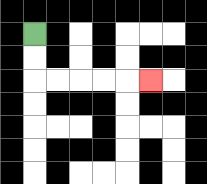{'start': '[1, 1]', 'end': '[6, 3]', 'path_directions': 'D,D,R,R,R,R,R', 'path_coordinates': '[[1, 1], [1, 2], [1, 3], [2, 3], [3, 3], [4, 3], [5, 3], [6, 3]]'}